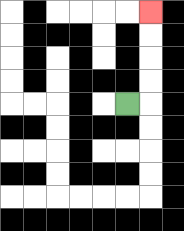{'start': '[5, 4]', 'end': '[6, 0]', 'path_directions': 'R,U,U,U,U', 'path_coordinates': '[[5, 4], [6, 4], [6, 3], [6, 2], [6, 1], [6, 0]]'}